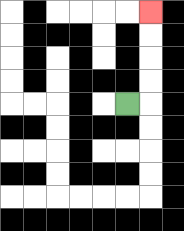{'start': '[5, 4]', 'end': '[6, 0]', 'path_directions': 'R,U,U,U,U', 'path_coordinates': '[[5, 4], [6, 4], [6, 3], [6, 2], [6, 1], [6, 0]]'}